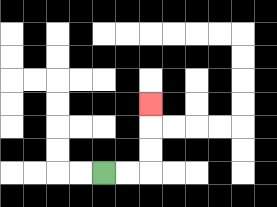{'start': '[4, 7]', 'end': '[6, 4]', 'path_directions': 'R,R,U,U,U', 'path_coordinates': '[[4, 7], [5, 7], [6, 7], [6, 6], [6, 5], [6, 4]]'}